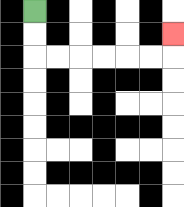{'start': '[1, 0]', 'end': '[7, 1]', 'path_directions': 'D,D,R,R,R,R,R,R,U', 'path_coordinates': '[[1, 0], [1, 1], [1, 2], [2, 2], [3, 2], [4, 2], [5, 2], [6, 2], [7, 2], [7, 1]]'}